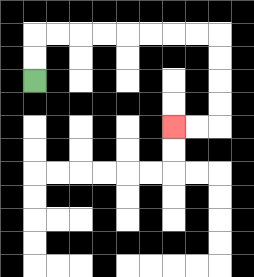{'start': '[1, 3]', 'end': '[7, 5]', 'path_directions': 'U,U,R,R,R,R,R,R,R,R,D,D,D,D,L,L', 'path_coordinates': '[[1, 3], [1, 2], [1, 1], [2, 1], [3, 1], [4, 1], [5, 1], [6, 1], [7, 1], [8, 1], [9, 1], [9, 2], [9, 3], [9, 4], [9, 5], [8, 5], [7, 5]]'}